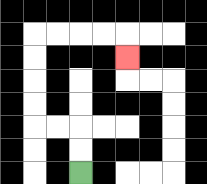{'start': '[3, 7]', 'end': '[5, 2]', 'path_directions': 'U,U,L,L,U,U,U,U,R,R,R,R,D', 'path_coordinates': '[[3, 7], [3, 6], [3, 5], [2, 5], [1, 5], [1, 4], [1, 3], [1, 2], [1, 1], [2, 1], [3, 1], [4, 1], [5, 1], [5, 2]]'}